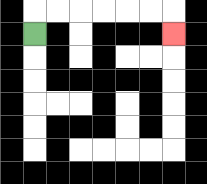{'start': '[1, 1]', 'end': '[7, 1]', 'path_directions': 'U,R,R,R,R,R,R,D', 'path_coordinates': '[[1, 1], [1, 0], [2, 0], [3, 0], [4, 0], [5, 0], [6, 0], [7, 0], [7, 1]]'}